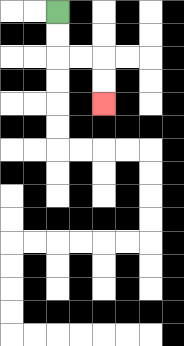{'start': '[2, 0]', 'end': '[4, 4]', 'path_directions': 'D,D,R,R,D,D', 'path_coordinates': '[[2, 0], [2, 1], [2, 2], [3, 2], [4, 2], [4, 3], [4, 4]]'}